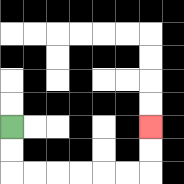{'start': '[0, 5]', 'end': '[6, 5]', 'path_directions': 'D,D,R,R,R,R,R,R,U,U', 'path_coordinates': '[[0, 5], [0, 6], [0, 7], [1, 7], [2, 7], [3, 7], [4, 7], [5, 7], [6, 7], [6, 6], [6, 5]]'}